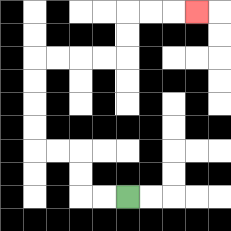{'start': '[5, 8]', 'end': '[8, 0]', 'path_directions': 'L,L,U,U,L,L,U,U,U,U,R,R,R,R,U,U,R,R,R', 'path_coordinates': '[[5, 8], [4, 8], [3, 8], [3, 7], [3, 6], [2, 6], [1, 6], [1, 5], [1, 4], [1, 3], [1, 2], [2, 2], [3, 2], [4, 2], [5, 2], [5, 1], [5, 0], [6, 0], [7, 0], [8, 0]]'}